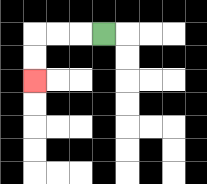{'start': '[4, 1]', 'end': '[1, 3]', 'path_directions': 'L,L,L,D,D', 'path_coordinates': '[[4, 1], [3, 1], [2, 1], [1, 1], [1, 2], [1, 3]]'}